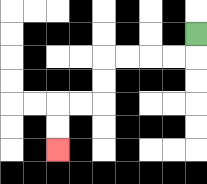{'start': '[8, 1]', 'end': '[2, 6]', 'path_directions': 'D,L,L,L,L,D,D,L,L,D,D', 'path_coordinates': '[[8, 1], [8, 2], [7, 2], [6, 2], [5, 2], [4, 2], [4, 3], [4, 4], [3, 4], [2, 4], [2, 5], [2, 6]]'}